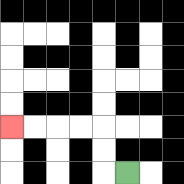{'start': '[5, 7]', 'end': '[0, 5]', 'path_directions': 'L,U,U,L,L,L,L', 'path_coordinates': '[[5, 7], [4, 7], [4, 6], [4, 5], [3, 5], [2, 5], [1, 5], [0, 5]]'}